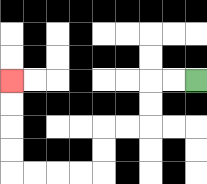{'start': '[8, 3]', 'end': '[0, 3]', 'path_directions': 'L,L,D,D,L,L,D,D,L,L,L,L,U,U,U,U', 'path_coordinates': '[[8, 3], [7, 3], [6, 3], [6, 4], [6, 5], [5, 5], [4, 5], [4, 6], [4, 7], [3, 7], [2, 7], [1, 7], [0, 7], [0, 6], [0, 5], [0, 4], [0, 3]]'}